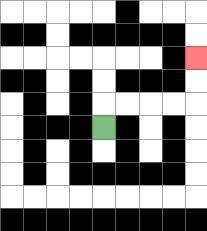{'start': '[4, 5]', 'end': '[8, 2]', 'path_directions': 'U,R,R,R,R,U,U', 'path_coordinates': '[[4, 5], [4, 4], [5, 4], [6, 4], [7, 4], [8, 4], [8, 3], [8, 2]]'}